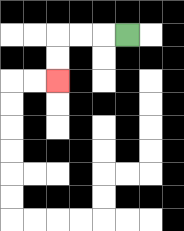{'start': '[5, 1]', 'end': '[2, 3]', 'path_directions': 'L,L,L,D,D', 'path_coordinates': '[[5, 1], [4, 1], [3, 1], [2, 1], [2, 2], [2, 3]]'}